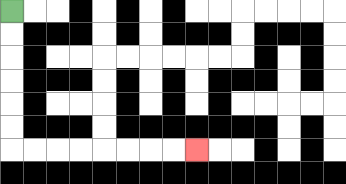{'start': '[0, 0]', 'end': '[8, 6]', 'path_directions': 'D,D,D,D,D,D,R,R,R,R,R,R,R,R', 'path_coordinates': '[[0, 0], [0, 1], [0, 2], [0, 3], [0, 4], [0, 5], [0, 6], [1, 6], [2, 6], [3, 6], [4, 6], [5, 6], [6, 6], [7, 6], [8, 6]]'}